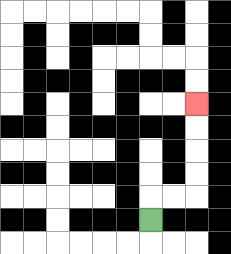{'start': '[6, 9]', 'end': '[8, 4]', 'path_directions': 'U,R,R,U,U,U,U', 'path_coordinates': '[[6, 9], [6, 8], [7, 8], [8, 8], [8, 7], [8, 6], [8, 5], [8, 4]]'}